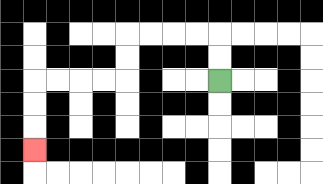{'start': '[9, 3]', 'end': '[1, 6]', 'path_directions': 'U,U,L,L,L,L,D,D,L,L,L,L,D,D,D', 'path_coordinates': '[[9, 3], [9, 2], [9, 1], [8, 1], [7, 1], [6, 1], [5, 1], [5, 2], [5, 3], [4, 3], [3, 3], [2, 3], [1, 3], [1, 4], [1, 5], [1, 6]]'}